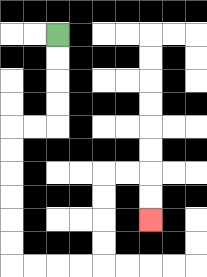{'start': '[2, 1]', 'end': '[6, 9]', 'path_directions': 'D,D,D,D,L,L,D,D,D,D,D,D,R,R,R,R,U,U,U,U,R,R,D,D', 'path_coordinates': '[[2, 1], [2, 2], [2, 3], [2, 4], [2, 5], [1, 5], [0, 5], [0, 6], [0, 7], [0, 8], [0, 9], [0, 10], [0, 11], [1, 11], [2, 11], [3, 11], [4, 11], [4, 10], [4, 9], [4, 8], [4, 7], [5, 7], [6, 7], [6, 8], [6, 9]]'}